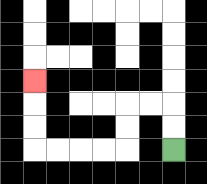{'start': '[7, 6]', 'end': '[1, 3]', 'path_directions': 'U,U,L,L,D,D,L,L,L,L,U,U,U', 'path_coordinates': '[[7, 6], [7, 5], [7, 4], [6, 4], [5, 4], [5, 5], [5, 6], [4, 6], [3, 6], [2, 6], [1, 6], [1, 5], [1, 4], [1, 3]]'}